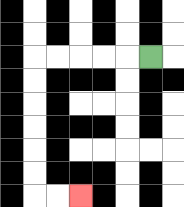{'start': '[6, 2]', 'end': '[3, 8]', 'path_directions': 'L,L,L,L,L,D,D,D,D,D,D,R,R', 'path_coordinates': '[[6, 2], [5, 2], [4, 2], [3, 2], [2, 2], [1, 2], [1, 3], [1, 4], [1, 5], [1, 6], [1, 7], [1, 8], [2, 8], [3, 8]]'}